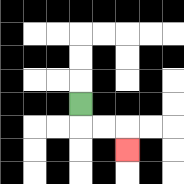{'start': '[3, 4]', 'end': '[5, 6]', 'path_directions': 'D,R,R,D', 'path_coordinates': '[[3, 4], [3, 5], [4, 5], [5, 5], [5, 6]]'}